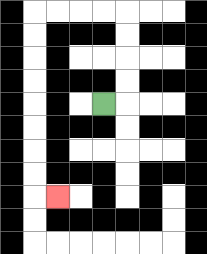{'start': '[4, 4]', 'end': '[2, 8]', 'path_directions': 'R,U,U,U,U,L,L,L,L,D,D,D,D,D,D,D,D,R', 'path_coordinates': '[[4, 4], [5, 4], [5, 3], [5, 2], [5, 1], [5, 0], [4, 0], [3, 0], [2, 0], [1, 0], [1, 1], [1, 2], [1, 3], [1, 4], [1, 5], [1, 6], [1, 7], [1, 8], [2, 8]]'}